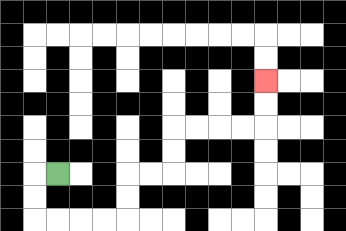{'start': '[2, 7]', 'end': '[11, 3]', 'path_directions': 'L,D,D,R,R,R,R,U,U,R,R,U,U,R,R,R,R,U,U', 'path_coordinates': '[[2, 7], [1, 7], [1, 8], [1, 9], [2, 9], [3, 9], [4, 9], [5, 9], [5, 8], [5, 7], [6, 7], [7, 7], [7, 6], [7, 5], [8, 5], [9, 5], [10, 5], [11, 5], [11, 4], [11, 3]]'}